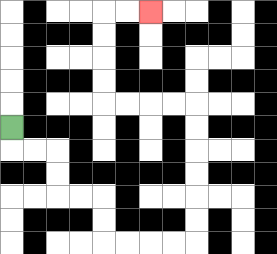{'start': '[0, 5]', 'end': '[6, 0]', 'path_directions': 'D,R,R,D,D,R,R,D,D,R,R,R,R,U,U,U,U,U,U,L,L,L,L,U,U,U,U,R,R', 'path_coordinates': '[[0, 5], [0, 6], [1, 6], [2, 6], [2, 7], [2, 8], [3, 8], [4, 8], [4, 9], [4, 10], [5, 10], [6, 10], [7, 10], [8, 10], [8, 9], [8, 8], [8, 7], [8, 6], [8, 5], [8, 4], [7, 4], [6, 4], [5, 4], [4, 4], [4, 3], [4, 2], [4, 1], [4, 0], [5, 0], [6, 0]]'}